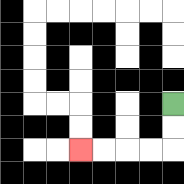{'start': '[7, 4]', 'end': '[3, 6]', 'path_directions': 'D,D,L,L,L,L', 'path_coordinates': '[[7, 4], [7, 5], [7, 6], [6, 6], [5, 6], [4, 6], [3, 6]]'}